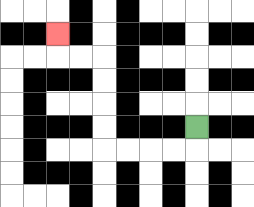{'start': '[8, 5]', 'end': '[2, 1]', 'path_directions': 'D,L,L,L,L,U,U,U,U,L,L,U', 'path_coordinates': '[[8, 5], [8, 6], [7, 6], [6, 6], [5, 6], [4, 6], [4, 5], [4, 4], [4, 3], [4, 2], [3, 2], [2, 2], [2, 1]]'}